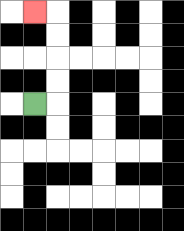{'start': '[1, 4]', 'end': '[1, 0]', 'path_directions': 'R,U,U,U,U,L', 'path_coordinates': '[[1, 4], [2, 4], [2, 3], [2, 2], [2, 1], [2, 0], [1, 0]]'}